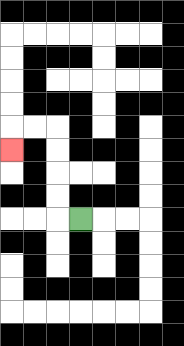{'start': '[3, 9]', 'end': '[0, 6]', 'path_directions': 'L,U,U,U,U,L,L,D', 'path_coordinates': '[[3, 9], [2, 9], [2, 8], [2, 7], [2, 6], [2, 5], [1, 5], [0, 5], [0, 6]]'}